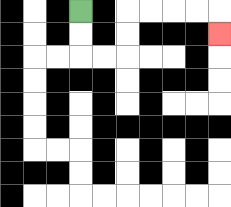{'start': '[3, 0]', 'end': '[9, 1]', 'path_directions': 'D,D,R,R,U,U,R,R,R,R,D', 'path_coordinates': '[[3, 0], [3, 1], [3, 2], [4, 2], [5, 2], [5, 1], [5, 0], [6, 0], [7, 0], [8, 0], [9, 0], [9, 1]]'}